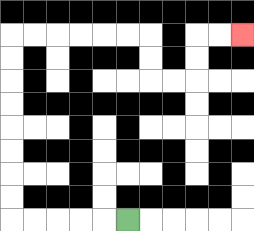{'start': '[5, 9]', 'end': '[10, 1]', 'path_directions': 'L,L,L,L,L,U,U,U,U,U,U,U,U,R,R,R,R,R,R,D,D,R,R,U,U,R,R', 'path_coordinates': '[[5, 9], [4, 9], [3, 9], [2, 9], [1, 9], [0, 9], [0, 8], [0, 7], [0, 6], [0, 5], [0, 4], [0, 3], [0, 2], [0, 1], [1, 1], [2, 1], [3, 1], [4, 1], [5, 1], [6, 1], [6, 2], [6, 3], [7, 3], [8, 3], [8, 2], [8, 1], [9, 1], [10, 1]]'}